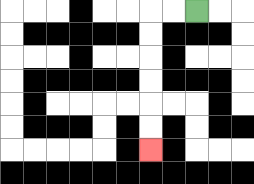{'start': '[8, 0]', 'end': '[6, 6]', 'path_directions': 'L,L,D,D,D,D,D,D', 'path_coordinates': '[[8, 0], [7, 0], [6, 0], [6, 1], [6, 2], [6, 3], [6, 4], [6, 5], [6, 6]]'}